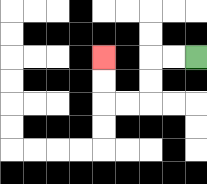{'start': '[8, 2]', 'end': '[4, 2]', 'path_directions': 'L,L,D,D,L,L,U,U', 'path_coordinates': '[[8, 2], [7, 2], [6, 2], [6, 3], [6, 4], [5, 4], [4, 4], [4, 3], [4, 2]]'}